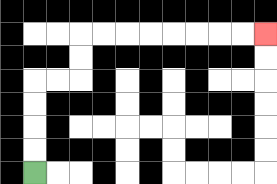{'start': '[1, 7]', 'end': '[11, 1]', 'path_directions': 'U,U,U,U,R,R,U,U,R,R,R,R,R,R,R,R', 'path_coordinates': '[[1, 7], [1, 6], [1, 5], [1, 4], [1, 3], [2, 3], [3, 3], [3, 2], [3, 1], [4, 1], [5, 1], [6, 1], [7, 1], [8, 1], [9, 1], [10, 1], [11, 1]]'}